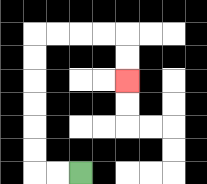{'start': '[3, 7]', 'end': '[5, 3]', 'path_directions': 'L,L,U,U,U,U,U,U,R,R,R,R,D,D', 'path_coordinates': '[[3, 7], [2, 7], [1, 7], [1, 6], [1, 5], [1, 4], [1, 3], [1, 2], [1, 1], [2, 1], [3, 1], [4, 1], [5, 1], [5, 2], [5, 3]]'}